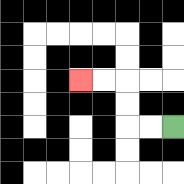{'start': '[7, 5]', 'end': '[3, 3]', 'path_directions': 'L,L,U,U,L,L', 'path_coordinates': '[[7, 5], [6, 5], [5, 5], [5, 4], [5, 3], [4, 3], [3, 3]]'}